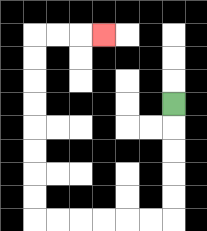{'start': '[7, 4]', 'end': '[4, 1]', 'path_directions': 'D,D,D,D,D,L,L,L,L,L,L,U,U,U,U,U,U,U,U,R,R,R', 'path_coordinates': '[[7, 4], [7, 5], [7, 6], [7, 7], [7, 8], [7, 9], [6, 9], [5, 9], [4, 9], [3, 9], [2, 9], [1, 9], [1, 8], [1, 7], [1, 6], [1, 5], [1, 4], [1, 3], [1, 2], [1, 1], [2, 1], [3, 1], [4, 1]]'}